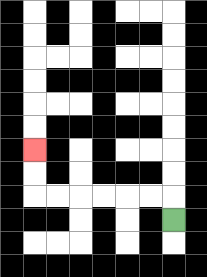{'start': '[7, 9]', 'end': '[1, 6]', 'path_directions': 'U,L,L,L,L,L,L,U,U', 'path_coordinates': '[[7, 9], [7, 8], [6, 8], [5, 8], [4, 8], [3, 8], [2, 8], [1, 8], [1, 7], [1, 6]]'}